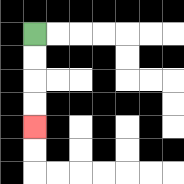{'start': '[1, 1]', 'end': '[1, 5]', 'path_directions': 'D,D,D,D', 'path_coordinates': '[[1, 1], [1, 2], [1, 3], [1, 4], [1, 5]]'}